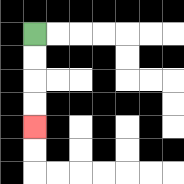{'start': '[1, 1]', 'end': '[1, 5]', 'path_directions': 'D,D,D,D', 'path_coordinates': '[[1, 1], [1, 2], [1, 3], [1, 4], [1, 5]]'}